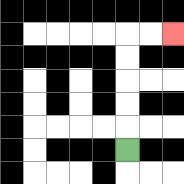{'start': '[5, 6]', 'end': '[7, 1]', 'path_directions': 'U,U,U,U,U,R,R', 'path_coordinates': '[[5, 6], [5, 5], [5, 4], [5, 3], [5, 2], [5, 1], [6, 1], [7, 1]]'}